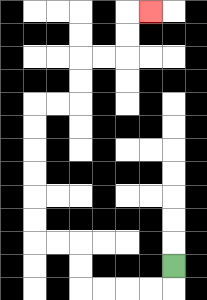{'start': '[7, 11]', 'end': '[6, 0]', 'path_directions': 'D,L,L,L,L,U,U,L,L,U,U,U,U,U,U,R,R,U,U,R,R,U,U,R', 'path_coordinates': '[[7, 11], [7, 12], [6, 12], [5, 12], [4, 12], [3, 12], [3, 11], [3, 10], [2, 10], [1, 10], [1, 9], [1, 8], [1, 7], [1, 6], [1, 5], [1, 4], [2, 4], [3, 4], [3, 3], [3, 2], [4, 2], [5, 2], [5, 1], [5, 0], [6, 0]]'}